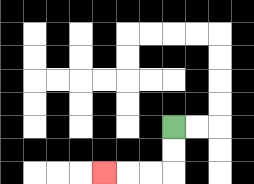{'start': '[7, 5]', 'end': '[4, 7]', 'path_directions': 'D,D,L,L,L', 'path_coordinates': '[[7, 5], [7, 6], [7, 7], [6, 7], [5, 7], [4, 7]]'}